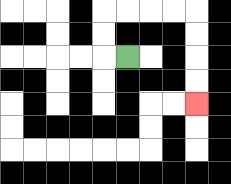{'start': '[5, 2]', 'end': '[8, 4]', 'path_directions': 'L,U,U,R,R,R,R,D,D,D,D', 'path_coordinates': '[[5, 2], [4, 2], [4, 1], [4, 0], [5, 0], [6, 0], [7, 0], [8, 0], [8, 1], [8, 2], [8, 3], [8, 4]]'}